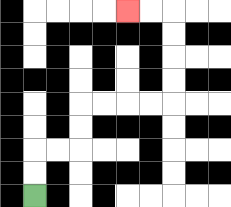{'start': '[1, 8]', 'end': '[5, 0]', 'path_directions': 'U,U,R,R,U,U,R,R,R,R,U,U,U,U,L,L', 'path_coordinates': '[[1, 8], [1, 7], [1, 6], [2, 6], [3, 6], [3, 5], [3, 4], [4, 4], [5, 4], [6, 4], [7, 4], [7, 3], [7, 2], [7, 1], [7, 0], [6, 0], [5, 0]]'}